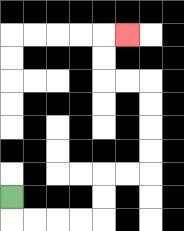{'start': '[0, 8]', 'end': '[5, 1]', 'path_directions': 'D,R,R,R,R,U,U,R,R,U,U,U,U,L,L,U,U,R', 'path_coordinates': '[[0, 8], [0, 9], [1, 9], [2, 9], [3, 9], [4, 9], [4, 8], [4, 7], [5, 7], [6, 7], [6, 6], [6, 5], [6, 4], [6, 3], [5, 3], [4, 3], [4, 2], [4, 1], [5, 1]]'}